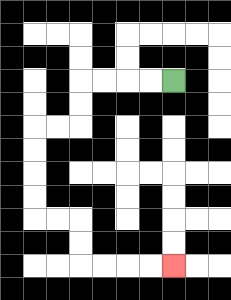{'start': '[7, 3]', 'end': '[7, 11]', 'path_directions': 'L,L,L,L,D,D,L,L,D,D,D,D,R,R,D,D,R,R,R,R', 'path_coordinates': '[[7, 3], [6, 3], [5, 3], [4, 3], [3, 3], [3, 4], [3, 5], [2, 5], [1, 5], [1, 6], [1, 7], [1, 8], [1, 9], [2, 9], [3, 9], [3, 10], [3, 11], [4, 11], [5, 11], [6, 11], [7, 11]]'}